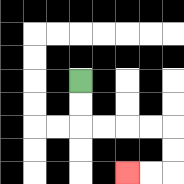{'start': '[3, 3]', 'end': '[5, 7]', 'path_directions': 'D,D,R,R,R,R,D,D,L,L', 'path_coordinates': '[[3, 3], [3, 4], [3, 5], [4, 5], [5, 5], [6, 5], [7, 5], [7, 6], [7, 7], [6, 7], [5, 7]]'}